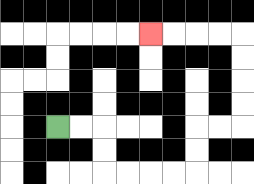{'start': '[2, 5]', 'end': '[6, 1]', 'path_directions': 'R,R,D,D,R,R,R,R,U,U,R,R,U,U,U,U,L,L,L,L', 'path_coordinates': '[[2, 5], [3, 5], [4, 5], [4, 6], [4, 7], [5, 7], [6, 7], [7, 7], [8, 7], [8, 6], [8, 5], [9, 5], [10, 5], [10, 4], [10, 3], [10, 2], [10, 1], [9, 1], [8, 1], [7, 1], [6, 1]]'}